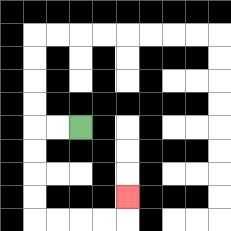{'start': '[3, 5]', 'end': '[5, 8]', 'path_directions': 'L,L,D,D,D,D,R,R,R,R,U', 'path_coordinates': '[[3, 5], [2, 5], [1, 5], [1, 6], [1, 7], [1, 8], [1, 9], [2, 9], [3, 9], [4, 9], [5, 9], [5, 8]]'}